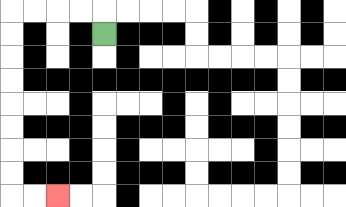{'start': '[4, 1]', 'end': '[2, 8]', 'path_directions': 'U,L,L,L,L,D,D,D,D,D,D,D,D,R,R', 'path_coordinates': '[[4, 1], [4, 0], [3, 0], [2, 0], [1, 0], [0, 0], [0, 1], [0, 2], [0, 3], [0, 4], [0, 5], [0, 6], [0, 7], [0, 8], [1, 8], [2, 8]]'}